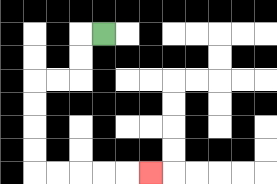{'start': '[4, 1]', 'end': '[6, 7]', 'path_directions': 'L,D,D,L,L,D,D,D,D,R,R,R,R,R', 'path_coordinates': '[[4, 1], [3, 1], [3, 2], [3, 3], [2, 3], [1, 3], [1, 4], [1, 5], [1, 6], [1, 7], [2, 7], [3, 7], [4, 7], [5, 7], [6, 7]]'}